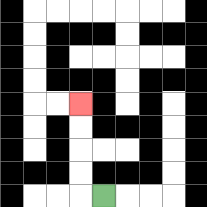{'start': '[4, 8]', 'end': '[3, 4]', 'path_directions': 'L,U,U,U,U', 'path_coordinates': '[[4, 8], [3, 8], [3, 7], [3, 6], [3, 5], [3, 4]]'}